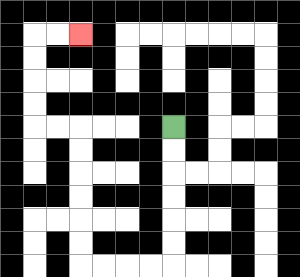{'start': '[7, 5]', 'end': '[3, 1]', 'path_directions': 'D,D,D,D,D,D,L,L,L,L,U,U,U,U,U,U,L,L,U,U,U,U,R,R', 'path_coordinates': '[[7, 5], [7, 6], [7, 7], [7, 8], [7, 9], [7, 10], [7, 11], [6, 11], [5, 11], [4, 11], [3, 11], [3, 10], [3, 9], [3, 8], [3, 7], [3, 6], [3, 5], [2, 5], [1, 5], [1, 4], [1, 3], [1, 2], [1, 1], [2, 1], [3, 1]]'}